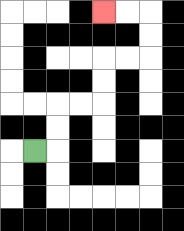{'start': '[1, 6]', 'end': '[4, 0]', 'path_directions': 'R,U,U,R,R,U,U,R,R,U,U,L,L', 'path_coordinates': '[[1, 6], [2, 6], [2, 5], [2, 4], [3, 4], [4, 4], [4, 3], [4, 2], [5, 2], [6, 2], [6, 1], [6, 0], [5, 0], [4, 0]]'}